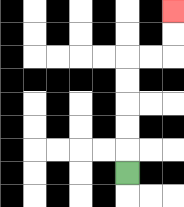{'start': '[5, 7]', 'end': '[7, 0]', 'path_directions': 'U,U,U,U,U,R,R,U,U', 'path_coordinates': '[[5, 7], [5, 6], [5, 5], [5, 4], [5, 3], [5, 2], [6, 2], [7, 2], [7, 1], [7, 0]]'}